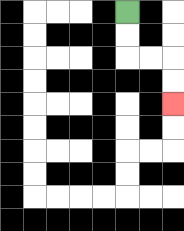{'start': '[5, 0]', 'end': '[7, 4]', 'path_directions': 'D,D,R,R,D,D', 'path_coordinates': '[[5, 0], [5, 1], [5, 2], [6, 2], [7, 2], [7, 3], [7, 4]]'}